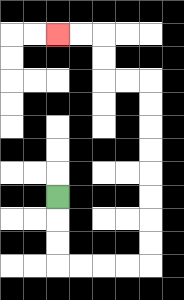{'start': '[2, 8]', 'end': '[2, 1]', 'path_directions': 'D,D,D,R,R,R,R,U,U,U,U,U,U,U,U,L,L,U,U,L,L', 'path_coordinates': '[[2, 8], [2, 9], [2, 10], [2, 11], [3, 11], [4, 11], [5, 11], [6, 11], [6, 10], [6, 9], [6, 8], [6, 7], [6, 6], [6, 5], [6, 4], [6, 3], [5, 3], [4, 3], [4, 2], [4, 1], [3, 1], [2, 1]]'}